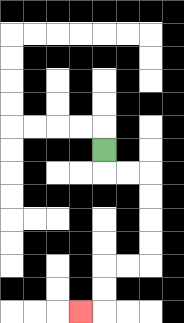{'start': '[4, 6]', 'end': '[3, 13]', 'path_directions': 'D,R,R,D,D,D,D,L,L,D,D,L', 'path_coordinates': '[[4, 6], [4, 7], [5, 7], [6, 7], [6, 8], [6, 9], [6, 10], [6, 11], [5, 11], [4, 11], [4, 12], [4, 13], [3, 13]]'}